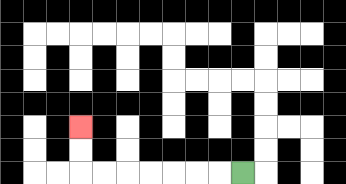{'start': '[10, 7]', 'end': '[3, 5]', 'path_directions': 'L,L,L,L,L,L,L,U,U', 'path_coordinates': '[[10, 7], [9, 7], [8, 7], [7, 7], [6, 7], [5, 7], [4, 7], [3, 7], [3, 6], [3, 5]]'}